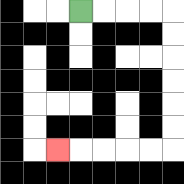{'start': '[3, 0]', 'end': '[2, 6]', 'path_directions': 'R,R,R,R,D,D,D,D,D,D,L,L,L,L,L', 'path_coordinates': '[[3, 0], [4, 0], [5, 0], [6, 0], [7, 0], [7, 1], [7, 2], [7, 3], [7, 4], [7, 5], [7, 6], [6, 6], [5, 6], [4, 6], [3, 6], [2, 6]]'}